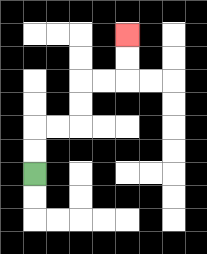{'start': '[1, 7]', 'end': '[5, 1]', 'path_directions': 'U,U,R,R,U,U,R,R,U,U', 'path_coordinates': '[[1, 7], [1, 6], [1, 5], [2, 5], [3, 5], [3, 4], [3, 3], [4, 3], [5, 3], [5, 2], [5, 1]]'}